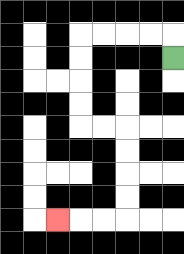{'start': '[7, 2]', 'end': '[2, 9]', 'path_directions': 'U,L,L,L,L,D,D,D,D,R,R,D,D,D,D,L,L,L', 'path_coordinates': '[[7, 2], [7, 1], [6, 1], [5, 1], [4, 1], [3, 1], [3, 2], [3, 3], [3, 4], [3, 5], [4, 5], [5, 5], [5, 6], [5, 7], [5, 8], [5, 9], [4, 9], [3, 9], [2, 9]]'}